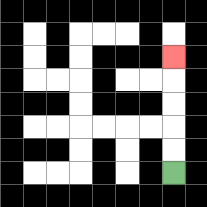{'start': '[7, 7]', 'end': '[7, 2]', 'path_directions': 'U,U,U,U,U', 'path_coordinates': '[[7, 7], [7, 6], [7, 5], [7, 4], [7, 3], [7, 2]]'}